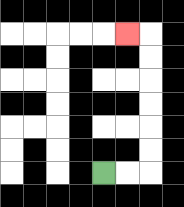{'start': '[4, 7]', 'end': '[5, 1]', 'path_directions': 'R,R,U,U,U,U,U,U,L', 'path_coordinates': '[[4, 7], [5, 7], [6, 7], [6, 6], [6, 5], [6, 4], [6, 3], [6, 2], [6, 1], [5, 1]]'}